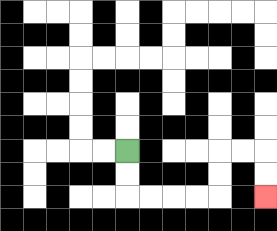{'start': '[5, 6]', 'end': '[11, 8]', 'path_directions': 'D,D,R,R,R,R,U,U,R,R,D,D', 'path_coordinates': '[[5, 6], [5, 7], [5, 8], [6, 8], [7, 8], [8, 8], [9, 8], [9, 7], [9, 6], [10, 6], [11, 6], [11, 7], [11, 8]]'}